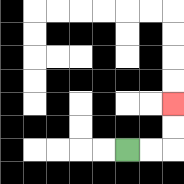{'start': '[5, 6]', 'end': '[7, 4]', 'path_directions': 'R,R,U,U', 'path_coordinates': '[[5, 6], [6, 6], [7, 6], [7, 5], [7, 4]]'}